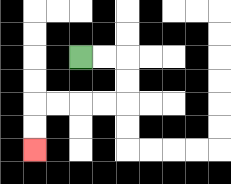{'start': '[3, 2]', 'end': '[1, 6]', 'path_directions': 'R,R,D,D,L,L,L,L,D,D', 'path_coordinates': '[[3, 2], [4, 2], [5, 2], [5, 3], [5, 4], [4, 4], [3, 4], [2, 4], [1, 4], [1, 5], [1, 6]]'}